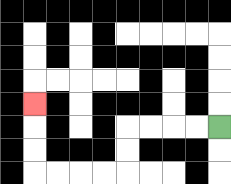{'start': '[9, 5]', 'end': '[1, 4]', 'path_directions': 'L,L,L,L,D,D,L,L,L,L,U,U,U', 'path_coordinates': '[[9, 5], [8, 5], [7, 5], [6, 5], [5, 5], [5, 6], [5, 7], [4, 7], [3, 7], [2, 7], [1, 7], [1, 6], [1, 5], [1, 4]]'}